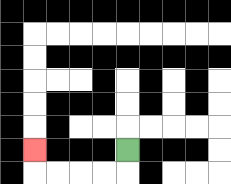{'start': '[5, 6]', 'end': '[1, 6]', 'path_directions': 'D,L,L,L,L,U', 'path_coordinates': '[[5, 6], [5, 7], [4, 7], [3, 7], [2, 7], [1, 7], [1, 6]]'}